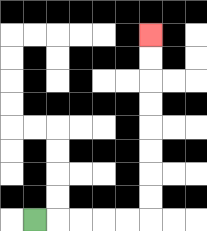{'start': '[1, 9]', 'end': '[6, 1]', 'path_directions': 'R,R,R,R,R,U,U,U,U,U,U,U,U', 'path_coordinates': '[[1, 9], [2, 9], [3, 9], [4, 9], [5, 9], [6, 9], [6, 8], [6, 7], [6, 6], [6, 5], [6, 4], [6, 3], [6, 2], [6, 1]]'}